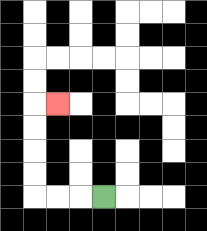{'start': '[4, 8]', 'end': '[2, 4]', 'path_directions': 'L,L,L,U,U,U,U,R', 'path_coordinates': '[[4, 8], [3, 8], [2, 8], [1, 8], [1, 7], [1, 6], [1, 5], [1, 4], [2, 4]]'}